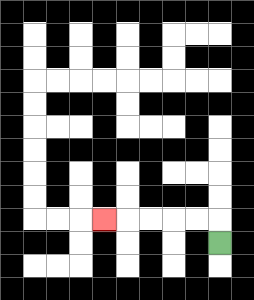{'start': '[9, 10]', 'end': '[4, 9]', 'path_directions': 'U,L,L,L,L,L', 'path_coordinates': '[[9, 10], [9, 9], [8, 9], [7, 9], [6, 9], [5, 9], [4, 9]]'}